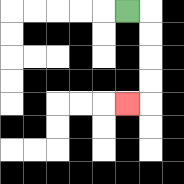{'start': '[5, 0]', 'end': '[5, 4]', 'path_directions': 'R,D,D,D,D,L', 'path_coordinates': '[[5, 0], [6, 0], [6, 1], [6, 2], [6, 3], [6, 4], [5, 4]]'}